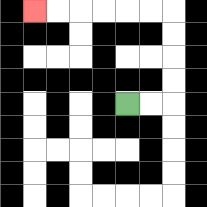{'start': '[5, 4]', 'end': '[1, 0]', 'path_directions': 'R,R,U,U,U,U,L,L,L,L,L,L', 'path_coordinates': '[[5, 4], [6, 4], [7, 4], [7, 3], [7, 2], [7, 1], [7, 0], [6, 0], [5, 0], [4, 0], [3, 0], [2, 0], [1, 0]]'}